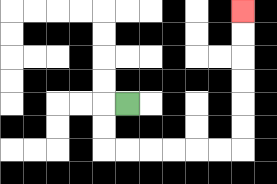{'start': '[5, 4]', 'end': '[10, 0]', 'path_directions': 'L,D,D,R,R,R,R,R,R,U,U,U,U,U,U', 'path_coordinates': '[[5, 4], [4, 4], [4, 5], [4, 6], [5, 6], [6, 6], [7, 6], [8, 6], [9, 6], [10, 6], [10, 5], [10, 4], [10, 3], [10, 2], [10, 1], [10, 0]]'}